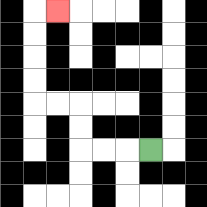{'start': '[6, 6]', 'end': '[2, 0]', 'path_directions': 'L,L,L,U,U,L,L,U,U,U,U,R', 'path_coordinates': '[[6, 6], [5, 6], [4, 6], [3, 6], [3, 5], [3, 4], [2, 4], [1, 4], [1, 3], [1, 2], [1, 1], [1, 0], [2, 0]]'}